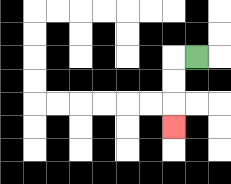{'start': '[8, 2]', 'end': '[7, 5]', 'path_directions': 'L,D,D,D', 'path_coordinates': '[[8, 2], [7, 2], [7, 3], [7, 4], [7, 5]]'}